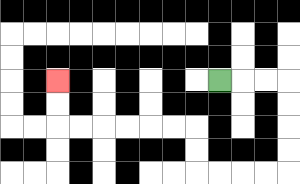{'start': '[9, 3]', 'end': '[2, 3]', 'path_directions': 'R,R,R,D,D,D,D,L,L,L,L,U,U,L,L,L,L,L,L,U,U', 'path_coordinates': '[[9, 3], [10, 3], [11, 3], [12, 3], [12, 4], [12, 5], [12, 6], [12, 7], [11, 7], [10, 7], [9, 7], [8, 7], [8, 6], [8, 5], [7, 5], [6, 5], [5, 5], [4, 5], [3, 5], [2, 5], [2, 4], [2, 3]]'}